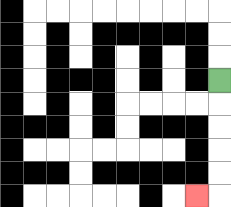{'start': '[9, 3]', 'end': '[8, 8]', 'path_directions': 'D,D,D,D,D,L', 'path_coordinates': '[[9, 3], [9, 4], [9, 5], [9, 6], [9, 7], [9, 8], [8, 8]]'}